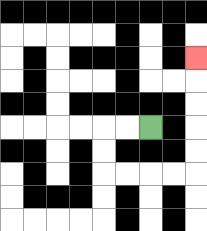{'start': '[6, 5]', 'end': '[8, 2]', 'path_directions': 'L,L,D,D,R,R,R,R,U,U,U,U,U', 'path_coordinates': '[[6, 5], [5, 5], [4, 5], [4, 6], [4, 7], [5, 7], [6, 7], [7, 7], [8, 7], [8, 6], [8, 5], [8, 4], [8, 3], [8, 2]]'}